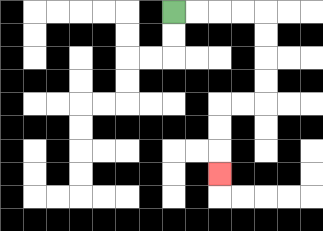{'start': '[7, 0]', 'end': '[9, 7]', 'path_directions': 'R,R,R,R,D,D,D,D,L,L,D,D,D', 'path_coordinates': '[[7, 0], [8, 0], [9, 0], [10, 0], [11, 0], [11, 1], [11, 2], [11, 3], [11, 4], [10, 4], [9, 4], [9, 5], [9, 6], [9, 7]]'}